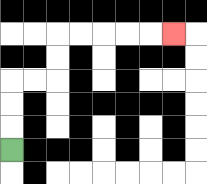{'start': '[0, 6]', 'end': '[7, 1]', 'path_directions': 'U,U,U,R,R,U,U,R,R,R,R,R', 'path_coordinates': '[[0, 6], [0, 5], [0, 4], [0, 3], [1, 3], [2, 3], [2, 2], [2, 1], [3, 1], [4, 1], [5, 1], [6, 1], [7, 1]]'}